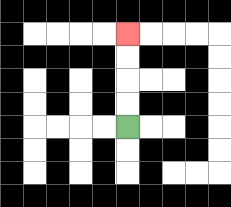{'start': '[5, 5]', 'end': '[5, 1]', 'path_directions': 'U,U,U,U', 'path_coordinates': '[[5, 5], [5, 4], [5, 3], [5, 2], [5, 1]]'}